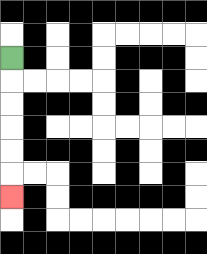{'start': '[0, 2]', 'end': '[0, 8]', 'path_directions': 'D,D,D,D,D,D', 'path_coordinates': '[[0, 2], [0, 3], [0, 4], [0, 5], [0, 6], [0, 7], [0, 8]]'}